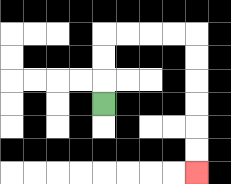{'start': '[4, 4]', 'end': '[8, 7]', 'path_directions': 'U,U,U,R,R,R,R,D,D,D,D,D,D', 'path_coordinates': '[[4, 4], [4, 3], [4, 2], [4, 1], [5, 1], [6, 1], [7, 1], [8, 1], [8, 2], [8, 3], [8, 4], [8, 5], [8, 6], [8, 7]]'}